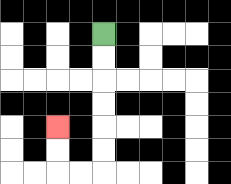{'start': '[4, 1]', 'end': '[2, 5]', 'path_directions': 'D,D,D,D,D,D,L,L,U,U', 'path_coordinates': '[[4, 1], [4, 2], [4, 3], [4, 4], [4, 5], [4, 6], [4, 7], [3, 7], [2, 7], [2, 6], [2, 5]]'}